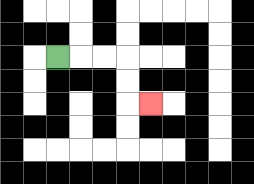{'start': '[2, 2]', 'end': '[6, 4]', 'path_directions': 'R,R,R,D,D,R', 'path_coordinates': '[[2, 2], [3, 2], [4, 2], [5, 2], [5, 3], [5, 4], [6, 4]]'}